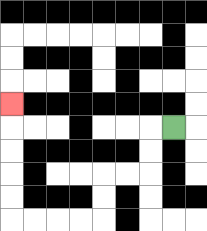{'start': '[7, 5]', 'end': '[0, 4]', 'path_directions': 'L,D,D,L,L,D,D,L,L,L,L,U,U,U,U,U', 'path_coordinates': '[[7, 5], [6, 5], [6, 6], [6, 7], [5, 7], [4, 7], [4, 8], [4, 9], [3, 9], [2, 9], [1, 9], [0, 9], [0, 8], [0, 7], [0, 6], [0, 5], [0, 4]]'}